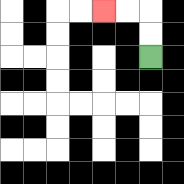{'start': '[6, 2]', 'end': '[4, 0]', 'path_directions': 'U,U,L,L', 'path_coordinates': '[[6, 2], [6, 1], [6, 0], [5, 0], [4, 0]]'}